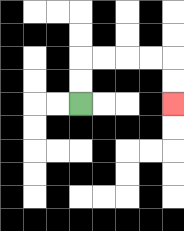{'start': '[3, 4]', 'end': '[7, 4]', 'path_directions': 'U,U,R,R,R,R,D,D', 'path_coordinates': '[[3, 4], [3, 3], [3, 2], [4, 2], [5, 2], [6, 2], [7, 2], [7, 3], [7, 4]]'}